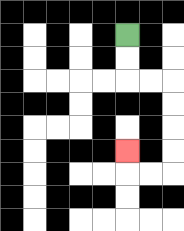{'start': '[5, 1]', 'end': '[5, 6]', 'path_directions': 'D,D,R,R,D,D,D,D,L,L,U', 'path_coordinates': '[[5, 1], [5, 2], [5, 3], [6, 3], [7, 3], [7, 4], [7, 5], [7, 6], [7, 7], [6, 7], [5, 7], [5, 6]]'}